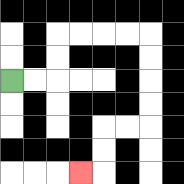{'start': '[0, 3]', 'end': '[3, 7]', 'path_directions': 'R,R,U,U,R,R,R,R,D,D,D,D,L,L,D,D,L', 'path_coordinates': '[[0, 3], [1, 3], [2, 3], [2, 2], [2, 1], [3, 1], [4, 1], [5, 1], [6, 1], [6, 2], [6, 3], [6, 4], [6, 5], [5, 5], [4, 5], [4, 6], [4, 7], [3, 7]]'}